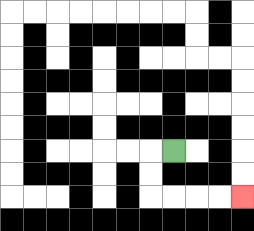{'start': '[7, 6]', 'end': '[10, 8]', 'path_directions': 'L,D,D,R,R,R,R', 'path_coordinates': '[[7, 6], [6, 6], [6, 7], [6, 8], [7, 8], [8, 8], [9, 8], [10, 8]]'}